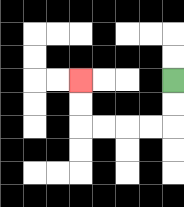{'start': '[7, 3]', 'end': '[3, 3]', 'path_directions': 'D,D,L,L,L,L,U,U', 'path_coordinates': '[[7, 3], [7, 4], [7, 5], [6, 5], [5, 5], [4, 5], [3, 5], [3, 4], [3, 3]]'}